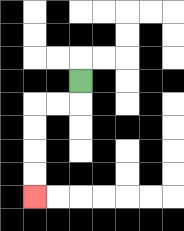{'start': '[3, 3]', 'end': '[1, 8]', 'path_directions': 'D,L,L,D,D,D,D', 'path_coordinates': '[[3, 3], [3, 4], [2, 4], [1, 4], [1, 5], [1, 6], [1, 7], [1, 8]]'}